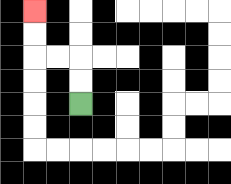{'start': '[3, 4]', 'end': '[1, 0]', 'path_directions': 'U,U,L,L,U,U', 'path_coordinates': '[[3, 4], [3, 3], [3, 2], [2, 2], [1, 2], [1, 1], [1, 0]]'}